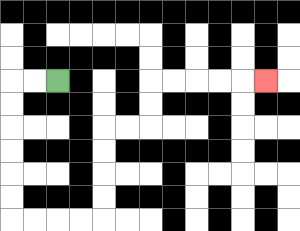{'start': '[2, 3]', 'end': '[11, 3]', 'path_directions': 'L,L,D,D,D,D,D,D,R,R,R,R,U,U,U,U,R,R,U,U,R,R,R,R,R', 'path_coordinates': '[[2, 3], [1, 3], [0, 3], [0, 4], [0, 5], [0, 6], [0, 7], [0, 8], [0, 9], [1, 9], [2, 9], [3, 9], [4, 9], [4, 8], [4, 7], [4, 6], [4, 5], [5, 5], [6, 5], [6, 4], [6, 3], [7, 3], [8, 3], [9, 3], [10, 3], [11, 3]]'}